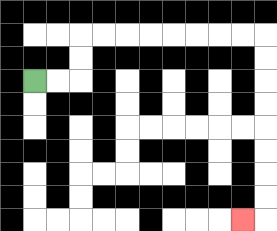{'start': '[1, 3]', 'end': '[10, 9]', 'path_directions': 'R,R,U,U,R,R,R,R,R,R,R,R,D,D,D,D,D,D,D,D,L', 'path_coordinates': '[[1, 3], [2, 3], [3, 3], [3, 2], [3, 1], [4, 1], [5, 1], [6, 1], [7, 1], [8, 1], [9, 1], [10, 1], [11, 1], [11, 2], [11, 3], [11, 4], [11, 5], [11, 6], [11, 7], [11, 8], [11, 9], [10, 9]]'}